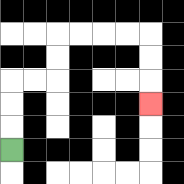{'start': '[0, 6]', 'end': '[6, 4]', 'path_directions': 'U,U,U,R,R,U,U,R,R,R,R,D,D,D', 'path_coordinates': '[[0, 6], [0, 5], [0, 4], [0, 3], [1, 3], [2, 3], [2, 2], [2, 1], [3, 1], [4, 1], [5, 1], [6, 1], [6, 2], [6, 3], [6, 4]]'}